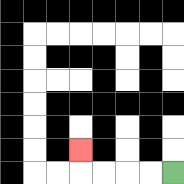{'start': '[7, 7]', 'end': '[3, 6]', 'path_directions': 'L,L,L,L,U', 'path_coordinates': '[[7, 7], [6, 7], [5, 7], [4, 7], [3, 7], [3, 6]]'}